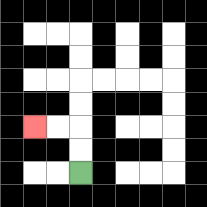{'start': '[3, 7]', 'end': '[1, 5]', 'path_directions': 'U,U,L,L', 'path_coordinates': '[[3, 7], [3, 6], [3, 5], [2, 5], [1, 5]]'}